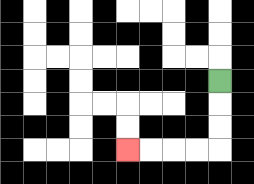{'start': '[9, 3]', 'end': '[5, 6]', 'path_directions': 'D,D,D,L,L,L,L', 'path_coordinates': '[[9, 3], [9, 4], [9, 5], [9, 6], [8, 6], [7, 6], [6, 6], [5, 6]]'}